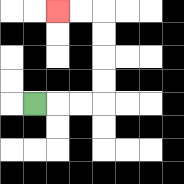{'start': '[1, 4]', 'end': '[2, 0]', 'path_directions': 'R,R,R,U,U,U,U,L,L', 'path_coordinates': '[[1, 4], [2, 4], [3, 4], [4, 4], [4, 3], [4, 2], [4, 1], [4, 0], [3, 0], [2, 0]]'}